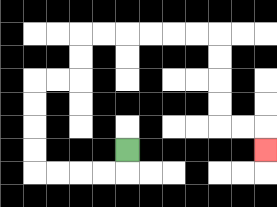{'start': '[5, 6]', 'end': '[11, 6]', 'path_directions': 'D,L,L,L,L,U,U,U,U,R,R,U,U,R,R,R,R,R,R,D,D,D,D,R,R,D', 'path_coordinates': '[[5, 6], [5, 7], [4, 7], [3, 7], [2, 7], [1, 7], [1, 6], [1, 5], [1, 4], [1, 3], [2, 3], [3, 3], [3, 2], [3, 1], [4, 1], [5, 1], [6, 1], [7, 1], [8, 1], [9, 1], [9, 2], [9, 3], [9, 4], [9, 5], [10, 5], [11, 5], [11, 6]]'}